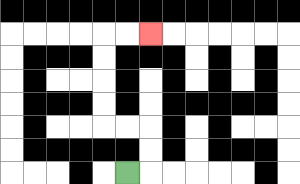{'start': '[5, 7]', 'end': '[6, 1]', 'path_directions': 'R,U,U,L,L,U,U,U,U,R,R', 'path_coordinates': '[[5, 7], [6, 7], [6, 6], [6, 5], [5, 5], [4, 5], [4, 4], [4, 3], [4, 2], [4, 1], [5, 1], [6, 1]]'}